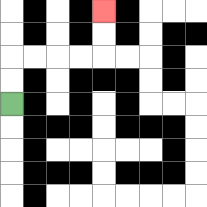{'start': '[0, 4]', 'end': '[4, 0]', 'path_directions': 'U,U,R,R,R,R,U,U', 'path_coordinates': '[[0, 4], [0, 3], [0, 2], [1, 2], [2, 2], [3, 2], [4, 2], [4, 1], [4, 0]]'}